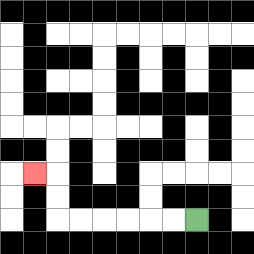{'start': '[8, 9]', 'end': '[1, 7]', 'path_directions': 'L,L,L,L,L,L,U,U,L', 'path_coordinates': '[[8, 9], [7, 9], [6, 9], [5, 9], [4, 9], [3, 9], [2, 9], [2, 8], [2, 7], [1, 7]]'}